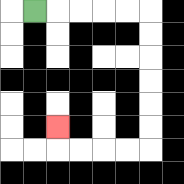{'start': '[1, 0]', 'end': '[2, 5]', 'path_directions': 'R,R,R,R,R,D,D,D,D,D,D,L,L,L,L,U', 'path_coordinates': '[[1, 0], [2, 0], [3, 0], [4, 0], [5, 0], [6, 0], [6, 1], [6, 2], [6, 3], [6, 4], [6, 5], [6, 6], [5, 6], [4, 6], [3, 6], [2, 6], [2, 5]]'}